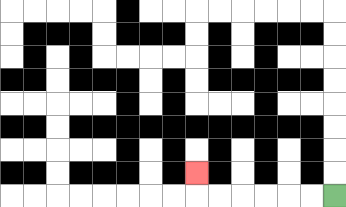{'start': '[14, 8]', 'end': '[8, 7]', 'path_directions': 'L,L,L,L,L,L,U', 'path_coordinates': '[[14, 8], [13, 8], [12, 8], [11, 8], [10, 8], [9, 8], [8, 8], [8, 7]]'}